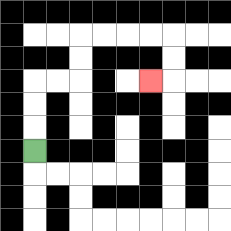{'start': '[1, 6]', 'end': '[6, 3]', 'path_directions': 'U,U,U,R,R,U,U,R,R,R,R,D,D,L', 'path_coordinates': '[[1, 6], [1, 5], [1, 4], [1, 3], [2, 3], [3, 3], [3, 2], [3, 1], [4, 1], [5, 1], [6, 1], [7, 1], [7, 2], [7, 3], [6, 3]]'}